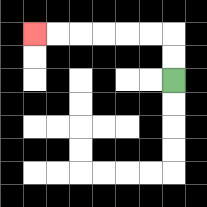{'start': '[7, 3]', 'end': '[1, 1]', 'path_directions': 'U,U,L,L,L,L,L,L', 'path_coordinates': '[[7, 3], [7, 2], [7, 1], [6, 1], [5, 1], [4, 1], [3, 1], [2, 1], [1, 1]]'}